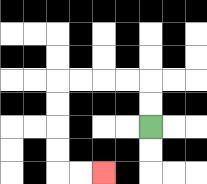{'start': '[6, 5]', 'end': '[4, 7]', 'path_directions': 'U,U,L,L,L,L,D,D,D,D,R,R', 'path_coordinates': '[[6, 5], [6, 4], [6, 3], [5, 3], [4, 3], [3, 3], [2, 3], [2, 4], [2, 5], [2, 6], [2, 7], [3, 7], [4, 7]]'}